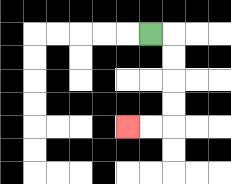{'start': '[6, 1]', 'end': '[5, 5]', 'path_directions': 'R,D,D,D,D,L,L', 'path_coordinates': '[[6, 1], [7, 1], [7, 2], [7, 3], [7, 4], [7, 5], [6, 5], [5, 5]]'}